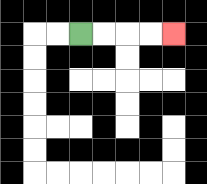{'start': '[3, 1]', 'end': '[7, 1]', 'path_directions': 'R,R,R,R', 'path_coordinates': '[[3, 1], [4, 1], [5, 1], [6, 1], [7, 1]]'}